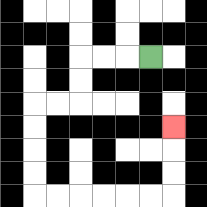{'start': '[6, 2]', 'end': '[7, 5]', 'path_directions': 'L,L,L,D,D,L,L,D,D,D,D,R,R,R,R,R,R,U,U,U', 'path_coordinates': '[[6, 2], [5, 2], [4, 2], [3, 2], [3, 3], [3, 4], [2, 4], [1, 4], [1, 5], [1, 6], [1, 7], [1, 8], [2, 8], [3, 8], [4, 8], [5, 8], [6, 8], [7, 8], [7, 7], [7, 6], [7, 5]]'}